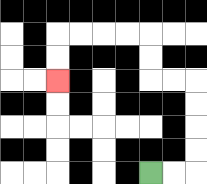{'start': '[6, 7]', 'end': '[2, 3]', 'path_directions': 'R,R,U,U,U,U,L,L,U,U,L,L,L,L,D,D', 'path_coordinates': '[[6, 7], [7, 7], [8, 7], [8, 6], [8, 5], [8, 4], [8, 3], [7, 3], [6, 3], [6, 2], [6, 1], [5, 1], [4, 1], [3, 1], [2, 1], [2, 2], [2, 3]]'}